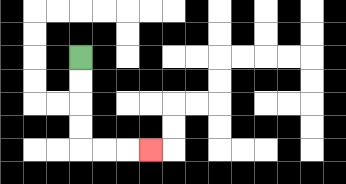{'start': '[3, 2]', 'end': '[6, 6]', 'path_directions': 'D,D,D,D,R,R,R', 'path_coordinates': '[[3, 2], [3, 3], [3, 4], [3, 5], [3, 6], [4, 6], [5, 6], [6, 6]]'}